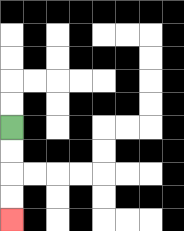{'start': '[0, 5]', 'end': '[0, 9]', 'path_directions': 'D,D,D,D', 'path_coordinates': '[[0, 5], [0, 6], [0, 7], [0, 8], [0, 9]]'}